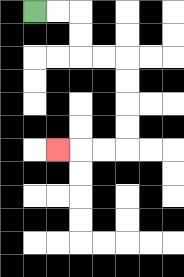{'start': '[1, 0]', 'end': '[2, 6]', 'path_directions': 'R,R,D,D,R,R,D,D,D,D,L,L,L', 'path_coordinates': '[[1, 0], [2, 0], [3, 0], [3, 1], [3, 2], [4, 2], [5, 2], [5, 3], [5, 4], [5, 5], [5, 6], [4, 6], [3, 6], [2, 6]]'}